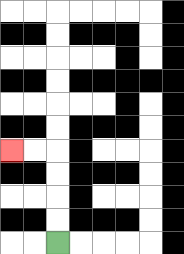{'start': '[2, 10]', 'end': '[0, 6]', 'path_directions': 'U,U,U,U,L,L', 'path_coordinates': '[[2, 10], [2, 9], [2, 8], [2, 7], [2, 6], [1, 6], [0, 6]]'}